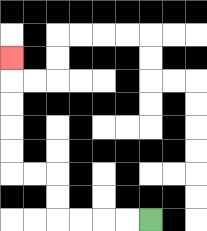{'start': '[6, 9]', 'end': '[0, 2]', 'path_directions': 'L,L,L,L,U,U,L,L,U,U,U,U,U', 'path_coordinates': '[[6, 9], [5, 9], [4, 9], [3, 9], [2, 9], [2, 8], [2, 7], [1, 7], [0, 7], [0, 6], [0, 5], [0, 4], [0, 3], [0, 2]]'}